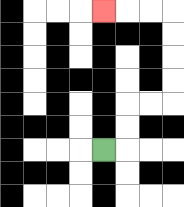{'start': '[4, 6]', 'end': '[4, 0]', 'path_directions': 'R,U,U,R,R,U,U,U,U,L,L,L', 'path_coordinates': '[[4, 6], [5, 6], [5, 5], [5, 4], [6, 4], [7, 4], [7, 3], [7, 2], [7, 1], [7, 0], [6, 0], [5, 0], [4, 0]]'}